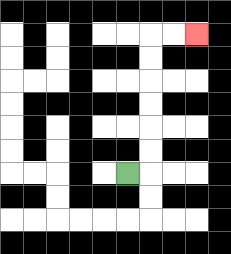{'start': '[5, 7]', 'end': '[8, 1]', 'path_directions': 'R,U,U,U,U,U,U,R,R', 'path_coordinates': '[[5, 7], [6, 7], [6, 6], [6, 5], [6, 4], [6, 3], [6, 2], [6, 1], [7, 1], [8, 1]]'}